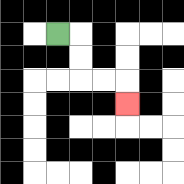{'start': '[2, 1]', 'end': '[5, 4]', 'path_directions': 'R,D,D,R,R,D', 'path_coordinates': '[[2, 1], [3, 1], [3, 2], [3, 3], [4, 3], [5, 3], [5, 4]]'}